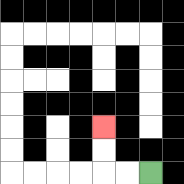{'start': '[6, 7]', 'end': '[4, 5]', 'path_directions': 'L,L,U,U', 'path_coordinates': '[[6, 7], [5, 7], [4, 7], [4, 6], [4, 5]]'}